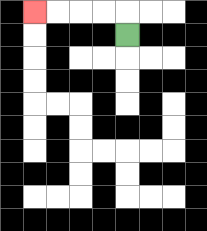{'start': '[5, 1]', 'end': '[1, 0]', 'path_directions': 'U,L,L,L,L', 'path_coordinates': '[[5, 1], [5, 0], [4, 0], [3, 0], [2, 0], [1, 0]]'}